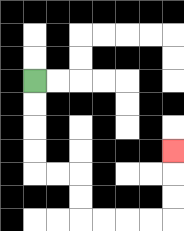{'start': '[1, 3]', 'end': '[7, 6]', 'path_directions': 'D,D,D,D,R,R,D,D,R,R,R,R,U,U,U', 'path_coordinates': '[[1, 3], [1, 4], [1, 5], [1, 6], [1, 7], [2, 7], [3, 7], [3, 8], [3, 9], [4, 9], [5, 9], [6, 9], [7, 9], [7, 8], [7, 7], [7, 6]]'}